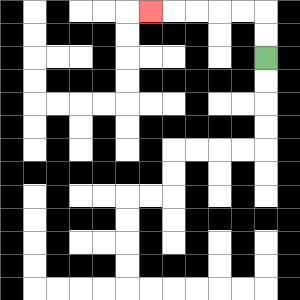{'start': '[11, 2]', 'end': '[6, 0]', 'path_directions': 'U,U,L,L,L,L,L', 'path_coordinates': '[[11, 2], [11, 1], [11, 0], [10, 0], [9, 0], [8, 0], [7, 0], [6, 0]]'}